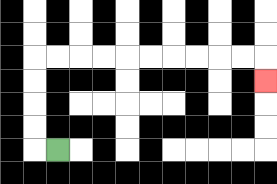{'start': '[2, 6]', 'end': '[11, 3]', 'path_directions': 'L,U,U,U,U,R,R,R,R,R,R,R,R,R,R,D', 'path_coordinates': '[[2, 6], [1, 6], [1, 5], [1, 4], [1, 3], [1, 2], [2, 2], [3, 2], [4, 2], [5, 2], [6, 2], [7, 2], [8, 2], [9, 2], [10, 2], [11, 2], [11, 3]]'}